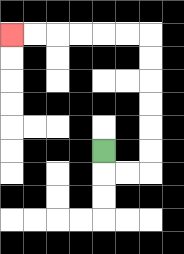{'start': '[4, 6]', 'end': '[0, 1]', 'path_directions': 'D,R,R,U,U,U,U,U,U,L,L,L,L,L,L', 'path_coordinates': '[[4, 6], [4, 7], [5, 7], [6, 7], [6, 6], [6, 5], [6, 4], [6, 3], [6, 2], [6, 1], [5, 1], [4, 1], [3, 1], [2, 1], [1, 1], [0, 1]]'}